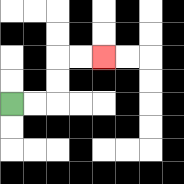{'start': '[0, 4]', 'end': '[4, 2]', 'path_directions': 'R,R,U,U,R,R', 'path_coordinates': '[[0, 4], [1, 4], [2, 4], [2, 3], [2, 2], [3, 2], [4, 2]]'}